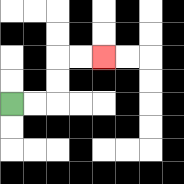{'start': '[0, 4]', 'end': '[4, 2]', 'path_directions': 'R,R,U,U,R,R', 'path_coordinates': '[[0, 4], [1, 4], [2, 4], [2, 3], [2, 2], [3, 2], [4, 2]]'}